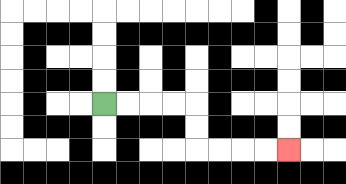{'start': '[4, 4]', 'end': '[12, 6]', 'path_directions': 'R,R,R,R,D,D,R,R,R,R', 'path_coordinates': '[[4, 4], [5, 4], [6, 4], [7, 4], [8, 4], [8, 5], [8, 6], [9, 6], [10, 6], [11, 6], [12, 6]]'}